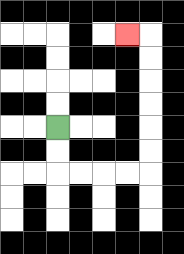{'start': '[2, 5]', 'end': '[5, 1]', 'path_directions': 'D,D,R,R,R,R,U,U,U,U,U,U,L', 'path_coordinates': '[[2, 5], [2, 6], [2, 7], [3, 7], [4, 7], [5, 7], [6, 7], [6, 6], [6, 5], [6, 4], [6, 3], [6, 2], [6, 1], [5, 1]]'}